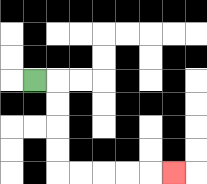{'start': '[1, 3]', 'end': '[7, 7]', 'path_directions': 'R,D,D,D,D,R,R,R,R,R', 'path_coordinates': '[[1, 3], [2, 3], [2, 4], [2, 5], [2, 6], [2, 7], [3, 7], [4, 7], [5, 7], [6, 7], [7, 7]]'}